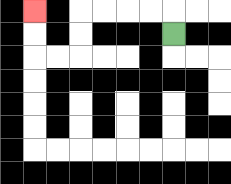{'start': '[7, 1]', 'end': '[1, 0]', 'path_directions': 'U,L,L,L,L,D,D,L,L,U,U', 'path_coordinates': '[[7, 1], [7, 0], [6, 0], [5, 0], [4, 0], [3, 0], [3, 1], [3, 2], [2, 2], [1, 2], [1, 1], [1, 0]]'}